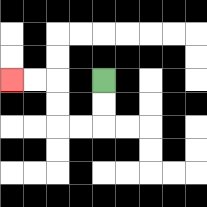{'start': '[4, 3]', 'end': '[0, 3]', 'path_directions': 'D,D,L,L,U,U,L,L', 'path_coordinates': '[[4, 3], [4, 4], [4, 5], [3, 5], [2, 5], [2, 4], [2, 3], [1, 3], [0, 3]]'}